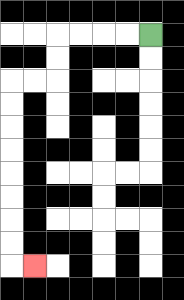{'start': '[6, 1]', 'end': '[1, 11]', 'path_directions': 'L,L,L,L,D,D,L,L,D,D,D,D,D,D,D,D,R', 'path_coordinates': '[[6, 1], [5, 1], [4, 1], [3, 1], [2, 1], [2, 2], [2, 3], [1, 3], [0, 3], [0, 4], [0, 5], [0, 6], [0, 7], [0, 8], [0, 9], [0, 10], [0, 11], [1, 11]]'}